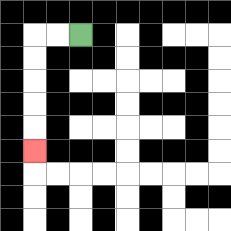{'start': '[3, 1]', 'end': '[1, 6]', 'path_directions': 'L,L,D,D,D,D,D', 'path_coordinates': '[[3, 1], [2, 1], [1, 1], [1, 2], [1, 3], [1, 4], [1, 5], [1, 6]]'}